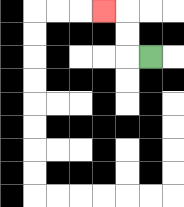{'start': '[6, 2]', 'end': '[4, 0]', 'path_directions': 'L,U,U,L', 'path_coordinates': '[[6, 2], [5, 2], [5, 1], [5, 0], [4, 0]]'}